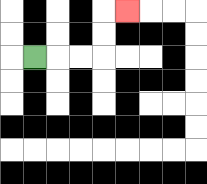{'start': '[1, 2]', 'end': '[5, 0]', 'path_directions': 'R,R,R,U,U,R', 'path_coordinates': '[[1, 2], [2, 2], [3, 2], [4, 2], [4, 1], [4, 0], [5, 0]]'}